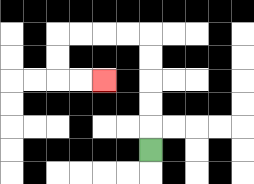{'start': '[6, 6]', 'end': '[4, 3]', 'path_directions': 'U,U,U,U,U,L,L,L,L,D,D,R,R', 'path_coordinates': '[[6, 6], [6, 5], [6, 4], [6, 3], [6, 2], [6, 1], [5, 1], [4, 1], [3, 1], [2, 1], [2, 2], [2, 3], [3, 3], [4, 3]]'}